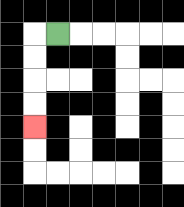{'start': '[2, 1]', 'end': '[1, 5]', 'path_directions': 'L,D,D,D,D', 'path_coordinates': '[[2, 1], [1, 1], [1, 2], [1, 3], [1, 4], [1, 5]]'}